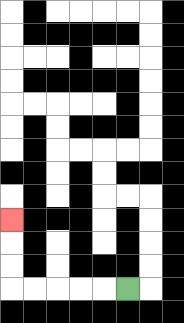{'start': '[5, 12]', 'end': '[0, 9]', 'path_directions': 'L,L,L,L,L,U,U,U', 'path_coordinates': '[[5, 12], [4, 12], [3, 12], [2, 12], [1, 12], [0, 12], [0, 11], [0, 10], [0, 9]]'}